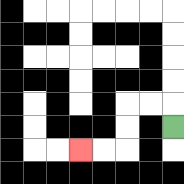{'start': '[7, 5]', 'end': '[3, 6]', 'path_directions': 'U,L,L,D,D,L,L', 'path_coordinates': '[[7, 5], [7, 4], [6, 4], [5, 4], [5, 5], [5, 6], [4, 6], [3, 6]]'}